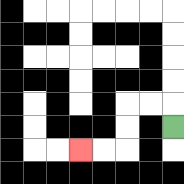{'start': '[7, 5]', 'end': '[3, 6]', 'path_directions': 'U,L,L,D,D,L,L', 'path_coordinates': '[[7, 5], [7, 4], [6, 4], [5, 4], [5, 5], [5, 6], [4, 6], [3, 6]]'}